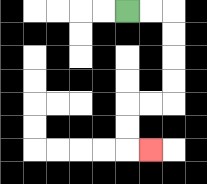{'start': '[5, 0]', 'end': '[6, 6]', 'path_directions': 'R,R,D,D,D,D,L,L,D,D,R', 'path_coordinates': '[[5, 0], [6, 0], [7, 0], [7, 1], [7, 2], [7, 3], [7, 4], [6, 4], [5, 4], [5, 5], [5, 6], [6, 6]]'}